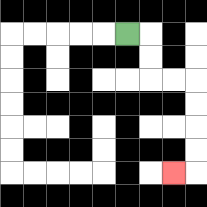{'start': '[5, 1]', 'end': '[7, 7]', 'path_directions': 'R,D,D,R,R,D,D,D,D,L', 'path_coordinates': '[[5, 1], [6, 1], [6, 2], [6, 3], [7, 3], [8, 3], [8, 4], [8, 5], [8, 6], [8, 7], [7, 7]]'}